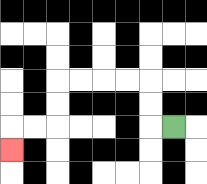{'start': '[7, 5]', 'end': '[0, 6]', 'path_directions': 'L,U,U,L,L,L,L,D,D,L,L,D', 'path_coordinates': '[[7, 5], [6, 5], [6, 4], [6, 3], [5, 3], [4, 3], [3, 3], [2, 3], [2, 4], [2, 5], [1, 5], [0, 5], [0, 6]]'}